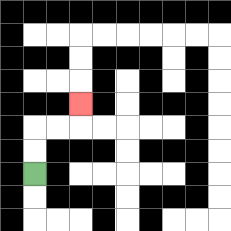{'start': '[1, 7]', 'end': '[3, 4]', 'path_directions': 'U,U,R,R,U', 'path_coordinates': '[[1, 7], [1, 6], [1, 5], [2, 5], [3, 5], [3, 4]]'}